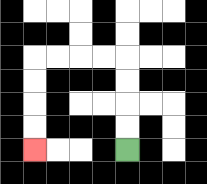{'start': '[5, 6]', 'end': '[1, 6]', 'path_directions': 'U,U,U,U,L,L,L,L,D,D,D,D', 'path_coordinates': '[[5, 6], [5, 5], [5, 4], [5, 3], [5, 2], [4, 2], [3, 2], [2, 2], [1, 2], [1, 3], [1, 4], [1, 5], [1, 6]]'}